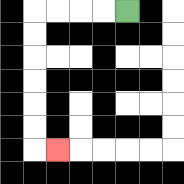{'start': '[5, 0]', 'end': '[2, 6]', 'path_directions': 'L,L,L,L,D,D,D,D,D,D,R', 'path_coordinates': '[[5, 0], [4, 0], [3, 0], [2, 0], [1, 0], [1, 1], [1, 2], [1, 3], [1, 4], [1, 5], [1, 6], [2, 6]]'}